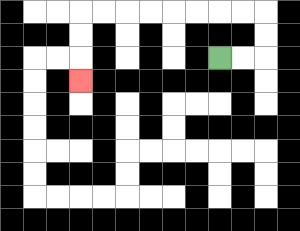{'start': '[9, 2]', 'end': '[3, 3]', 'path_directions': 'R,R,U,U,L,L,L,L,L,L,L,L,D,D,D', 'path_coordinates': '[[9, 2], [10, 2], [11, 2], [11, 1], [11, 0], [10, 0], [9, 0], [8, 0], [7, 0], [6, 0], [5, 0], [4, 0], [3, 0], [3, 1], [3, 2], [3, 3]]'}